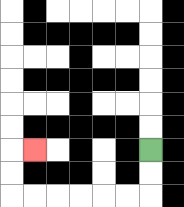{'start': '[6, 6]', 'end': '[1, 6]', 'path_directions': 'D,D,L,L,L,L,L,L,U,U,R', 'path_coordinates': '[[6, 6], [6, 7], [6, 8], [5, 8], [4, 8], [3, 8], [2, 8], [1, 8], [0, 8], [0, 7], [0, 6], [1, 6]]'}